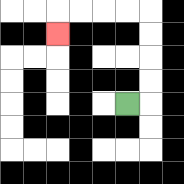{'start': '[5, 4]', 'end': '[2, 1]', 'path_directions': 'R,U,U,U,U,L,L,L,L,D', 'path_coordinates': '[[5, 4], [6, 4], [6, 3], [6, 2], [6, 1], [6, 0], [5, 0], [4, 0], [3, 0], [2, 0], [2, 1]]'}